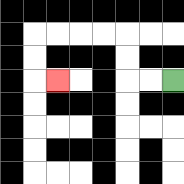{'start': '[7, 3]', 'end': '[2, 3]', 'path_directions': 'L,L,U,U,L,L,L,L,D,D,R', 'path_coordinates': '[[7, 3], [6, 3], [5, 3], [5, 2], [5, 1], [4, 1], [3, 1], [2, 1], [1, 1], [1, 2], [1, 3], [2, 3]]'}